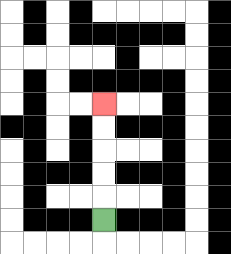{'start': '[4, 9]', 'end': '[4, 4]', 'path_directions': 'U,U,U,U,U', 'path_coordinates': '[[4, 9], [4, 8], [4, 7], [4, 6], [4, 5], [4, 4]]'}